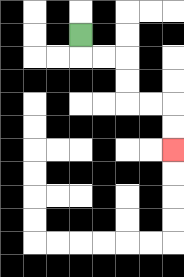{'start': '[3, 1]', 'end': '[7, 6]', 'path_directions': 'D,R,R,D,D,R,R,D,D', 'path_coordinates': '[[3, 1], [3, 2], [4, 2], [5, 2], [5, 3], [5, 4], [6, 4], [7, 4], [7, 5], [7, 6]]'}